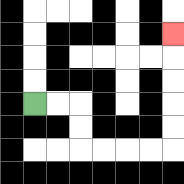{'start': '[1, 4]', 'end': '[7, 1]', 'path_directions': 'R,R,D,D,R,R,R,R,U,U,U,U,U', 'path_coordinates': '[[1, 4], [2, 4], [3, 4], [3, 5], [3, 6], [4, 6], [5, 6], [6, 6], [7, 6], [7, 5], [7, 4], [7, 3], [7, 2], [7, 1]]'}